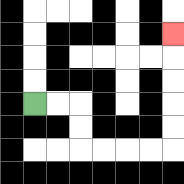{'start': '[1, 4]', 'end': '[7, 1]', 'path_directions': 'R,R,D,D,R,R,R,R,U,U,U,U,U', 'path_coordinates': '[[1, 4], [2, 4], [3, 4], [3, 5], [3, 6], [4, 6], [5, 6], [6, 6], [7, 6], [7, 5], [7, 4], [7, 3], [7, 2], [7, 1]]'}